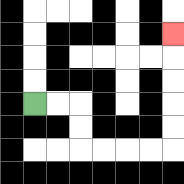{'start': '[1, 4]', 'end': '[7, 1]', 'path_directions': 'R,R,D,D,R,R,R,R,U,U,U,U,U', 'path_coordinates': '[[1, 4], [2, 4], [3, 4], [3, 5], [3, 6], [4, 6], [5, 6], [6, 6], [7, 6], [7, 5], [7, 4], [7, 3], [7, 2], [7, 1]]'}